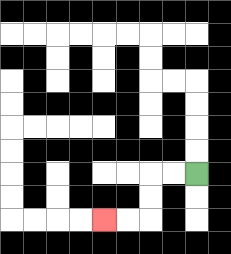{'start': '[8, 7]', 'end': '[4, 9]', 'path_directions': 'L,L,D,D,L,L', 'path_coordinates': '[[8, 7], [7, 7], [6, 7], [6, 8], [6, 9], [5, 9], [4, 9]]'}